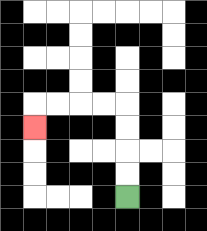{'start': '[5, 8]', 'end': '[1, 5]', 'path_directions': 'U,U,U,U,L,L,L,L,D', 'path_coordinates': '[[5, 8], [5, 7], [5, 6], [5, 5], [5, 4], [4, 4], [3, 4], [2, 4], [1, 4], [1, 5]]'}